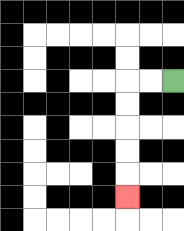{'start': '[7, 3]', 'end': '[5, 8]', 'path_directions': 'L,L,D,D,D,D,D', 'path_coordinates': '[[7, 3], [6, 3], [5, 3], [5, 4], [5, 5], [5, 6], [5, 7], [5, 8]]'}